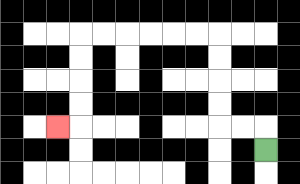{'start': '[11, 6]', 'end': '[2, 5]', 'path_directions': 'U,L,L,U,U,U,U,L,L,L,L,L,L,D,D,D,D,L', 'path_coordinates': '[[11, 6], [11, 5], [10, 5], [9, 5], [9, 4], [9, 3], [9, 2], [9, 1], [8, 1], [7, 1], [6, 1], [5, 1], [4, 1], [3, 1], [3, 2], [3, 3], [3, 4], [3, 5], [2, 5]]'}